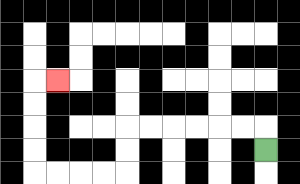{'start': '[11, 6]', 'end': '[2, 3]', 'path_directions': 'U,L,L,L,L,L,L,D,D,L,L,L,L,U,U,U,U,R', 'path_coordinates': '[[11, 6], [11, 5], [10, 5], [9, 5], [8, 5], [7, 5], [6, 5], [5, 5], [5, 6], [5, 7], [4, 7], [3, 7], [2, 7], [1, 7], [1, 6], [1, 5], [1, 4], [1, 3], [2, 3]]'}